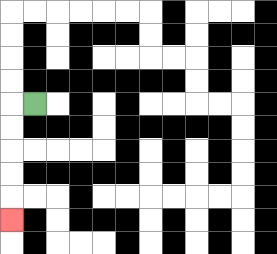{'start': '[1, 4]', 'end': '[0, 9]', 'path_directions': 'L,D,D,D,D,D', 'path_coordinates': '[[1, 4], [0, 4], [0, 5], [0, 6], [0, 7], [0, 8], [0, 9]]'}